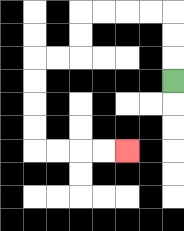{'start': '[7, 3]', 'end': '[5, 6]', 'path_directions': 'U,U,U,L,L,L,L,D,D,L,L,D,D,D,D,R,R,R,R', 'path_coordinates': '[[7, 3], [7, 2], [7, 1], [7, 0], [6, 0], [5, 0], [4, 0], [3, 0], [3, 1], [3, 2], [2, 2], [1, 2], [1, 3], [1, 4], [1, 5], [1, 6], [2, 6], [3, 6], [4, 6], [5, 6]]'}